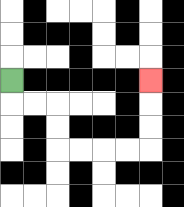{'start': '[0, 3]', 'end': '[6, 3]', 'path_directions': 'D,R,R,D,D,R,R,R,R,U,U,U', 'path_coordinates': '[[0, 3], [0, 4], [1, 4], [2, 4], [2, 5], [2, 6], [3, 6], [4, 6], [5, 6], [6, 6], [6, 5], [6, 4], [6, 3]]'}